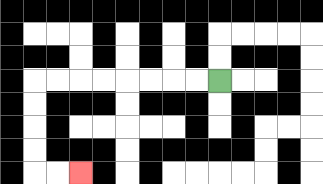{'start': '[9, 3]', 'end': '[3, 7]', 'path_directions': 'L,L,L,L,L,L,L,L,D,D,D,D,R,R', 'path_coordinates': '[[9, 3], [8, 3], [7, 3], [6, 3], [5, 3], [4, 3], [3, 3], [2, 3], [1, 3], [1, 4], [1, 5], [1, 6], [1, 7], [2, 7], [3, 7]]'}